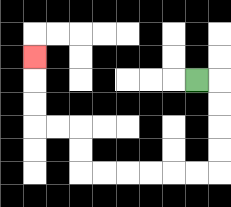{'start': '[8, 3]', 'end': '[1, 2]', 'path_directions': 'R,D,D,D,D,L,L,L,L,L,L,U,U,L,L,U,U,U', 'path_coordinates': '[[8, 3], [9, 3], [9, 4], [9, 5], [9, 6], [9, 7], [8, 7], [7, 7], [6, 7], [5, 7], [4, 7], [3, 7], [3, 6], [3, 5], [2, 5], [1, 5], [1, 4], [1, 3], [1, 2]]'}